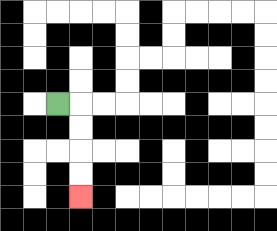{'start': '[2, 4]', 'end': '[3, 8]', 'path_directions': 'R,D,D,D,D', 'path_coordinates': '[[2, 4], [3, 4], [3, 5], [3, 6], [3, 7], [3, 8]]'}